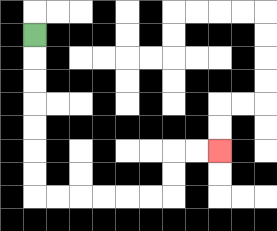{'start': '[1, 1]', 'end': '[9, 6]', 'path_directions': 'D,D,D,D,D,D,D,R,R,R,R,R,R,U,U,R,R', 'path_coordinates': '[[1, 1], [1, 2], [1, 3], [1, 4], [1, 5], [1, 6], [1, 7], [1, 8], [2, 8], [3, 8], [4, 8], [5, 8], [6, 8], [7, 8], [7, 7], [7, 6], [8, 6], [9, 6]]'}